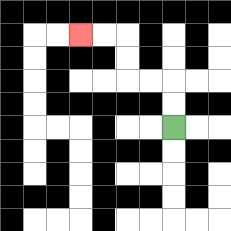{'start': '[7, 5]', 'end': '[3, 1]', 'path_directions': 'U,U,L,L,U,U,L,L', 'path_coordinates': '[[7, 5], [7, 4], [7, 3], [6, 3], [5, 3], [5, 2], [5, 1], [4, 1], [3, 1]]'}